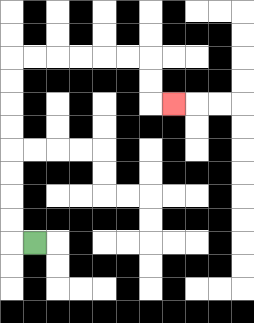{'start': '[1, 10]', 'end': '[7, 4]', 'path_directions': 'L,U,U,U,U,U,U,U,U,R,R,R,R,R,R,D,D,R', 'path_coordinates': '[[1, 10], [0, 10], [0, 9], [0, 8], [0, 7], [0, 6], [0, 5], [0, 4], [0, 3], [0, 2], [1, 2], [2, 2], [3, 2], [4, 2], [5, 2], [6, 2], [6, 3], [6, 4], [7, 4]]'}